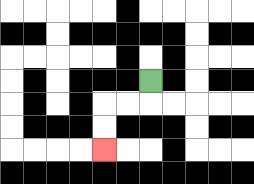{'start': '[6, 3]', 'end': '[4, 6]', 'path_directions': 'D,L,L,D,D', 'path_coordinates': '[[6, 3], [6, 4], [5, 4], [4, 4], [4, 5], [4, 6]]'}